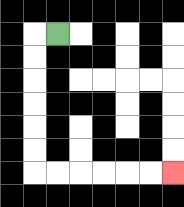{'start': '[2, 1]', 'end': '[7, 7]', 'path_directions': 'L,D,D,D,D,D,D,R,R,R,R,R,R', 'path_coordinates': '[[2, 1], [1, 1], [1, 2], [1, 3], [1, 4], [1, 5], [1, 6], [1, 7], [2, 7], [3, 7], [4, 7], [5, 7], [6, 7], [7, 7]]'}